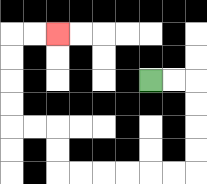{'start': '[6, 3]', 'end': '[2, 1]', 'path_directions': 'R,R,D,D,D,D,L,L,L,L,L,L,U,U,L,L,U,U,U,U,R,R', 'path_coordinates': '[[6, 3], [7, 3], [8, 3], [8, 4], [8, 5], [8, 6], [8, 7], [7, 7], [6, 7], [5, 7], [4, 7], [3, 7], [2, 7], [2, 6], [2, 5], [1, 5], [0, 5], [0, 4], [0, 3], [0, 2], [0, 1], [1, 1], [2, 1]]'}